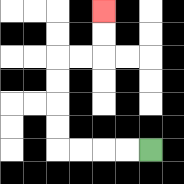{'start': '[6, 6]', 'end': '[4, 0]', 'path_directions': 'L,L,L,L,U,U,U,U,R,R,U,U', 'path_coordinates': '[[6, 6], [5, 6], [4, 6], [3, 6], [2, 6], [2, 5], [2, 4], [2, 3], [2, 2], [3, 2], [4, 2], [4, 1], [4, 0]]'}